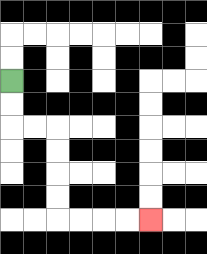{'start': '[0, 3]', 'end': '[6, 9]', 'path_directions': 'D,D,R,R,D,D,D,D,R,R,R,R', 'path_coordinates': '[[0, 3], [0, 4], [0, 5], [1, 5], [2, 5], [2, 6], [2, 7], [2, 8], [2, 9], [3, 9], [4, 9], [5, 9], [6, 9]]'}